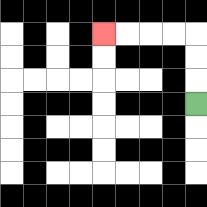{'start': '[8, 4]', 'end': '[4, 1]', 'path_directions': 'U,U,U,L,L,L,L', 'path_coordinates': '[[8, 4], [8, 3], [8, 2], [8, 1], [7, 1], [6, 1], [5, 1], [4, 1]]'}